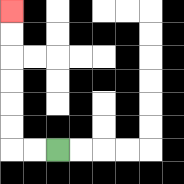{'start': '[2, 6]', 'end': '[0, 0]', 'path_directions': 'L,L,U,U,U,U,U,U', 'path_coordinates': '[[2, 6], [1, 6], [0, 6], [0, 5], [0, 4], [0, 3], [0, 2], [0, 1], [0, 0]]'}